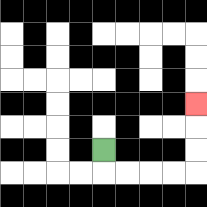{'start': '[4, 6]', 'end': '[8, 4]', 'path_directions': 'D,R,R,R,R,U,U,U', 'path_coordinates': '[[4, 6], [4, 7], [5, 7], [6, 7], [7, 7], [8, 7], [8, 6], [8, 5], [8, 4]]'}